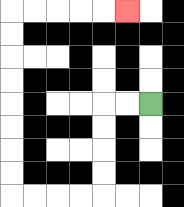{'start': '[6, 4]', 'end': '[5, 0]', 'path_directions': 'L,L,D,D,D,D,L,L,L,L,U,U,U,U,U,U,U,U,R,R,R,R,R', 'path_coordinates': '[[6, 4], [5, 4], [4, 4], [4, 5], [4, 6], [4, 7], [4, 8], [3, 8], [2, 8], [1, 8], [0, 8], [0, 7], [0, 6], [0, 5], [0, 4], [0, 3], [0, 2], [0, 1], [0, 0], [1, 0], [2, 0], [3, 0], [4, 0], [5, 0]]'}